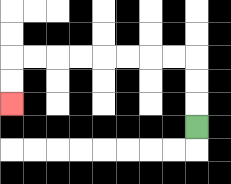{'start': '[8, 5]', 'end': '[0, 4]', 'path_directions': 'U,U,U,L,L,L,L,L,L,L,L,D,D', 'path_coordinates': '[[8, 5], [8, 4], [8, 3], [8, 2], [7, 2], [6, 2], [5, 2], [4, 2], [3, 2], [2, 2], [1, 2], [0, 2], [0, 3], [0, 4]]'}